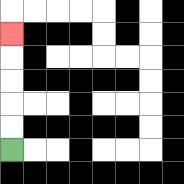{'start': '[0, 6]', 'end': '[0, 1]', 'path_directions': 'U,U,U,U,U', 'path_coordinates': '[[0, 6], [0, 5], [0, 4], [0, 3], [0, 2], [0, 1]]'}